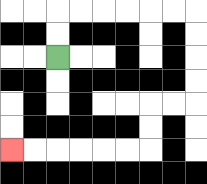{'start': '[2, 2]', 'end': '[0, 6]', 'path_directions': 'U,U,R,R,R,R,R,R,D,D,D,D,L,L,D,D,L,L,L,L,L,L', 'path_coordinates': '[[2, 2], [2, 1], [2, 0], [3, 0], [4, 0], [5, 0], [6, 0], [7, 0], [8, 0], [8, 1], [8, 2], [8, 3], [8, 4], [7, 4], [6, 4], [6, 5], [6, 6], [5, 6], [4, 6], [3, 6], [2, 6], [1, 6], [0, 6]]'}